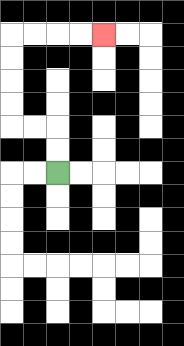{'start': '[2, 7]', 'end': '[4, 1]', 'path_directions': 'U,U,L,L,U,U,U,U,R,R,R,R', 'path_coordinates': '[[2, 7], [2, 6], [2, 5], [1, 5], [0, 5], [0, 4], [0, 3], [0, 2], [0, 1], [1, 1], [2, 1], [3, 1], [4, 1]]'}